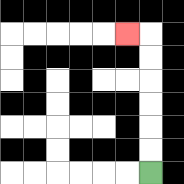{'start': '[6, 7]', 'end': '[5, 1]', 'path_directions': 'U,U,U,U,U,U,L', 'path_coordinates': '[[6, 7], [6, 6], [6, 5], [6, 4], [6, 3], [6, 2], [6, 1], [5, 1]]'}